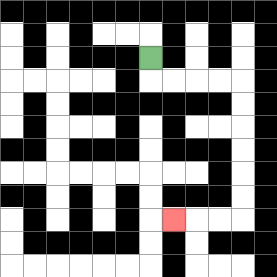{'start': '[6, 2]', 'end': '[7, 9]', 'path_directions': 'D,R,R,R,R,D,D,D,D,D,D,L,L,L', 'path_coordinates': '[[6, 2], [6, 3], [7, 3], [8, 3], [9, 3], [10, 3], [10, 4], [10, 5], [10, 6], [10, 7], [10, 8], [10, 9], [9, 9], [8, 9], [7, 9]]'}